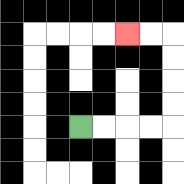{'start': '[3, 5]', 'end': '[5, 1]', 'path_directions': 'R,R,R,R,U,U,U,U,L,L', 'path_coordinates': '[[3, 5], [4, 5], [5, 5], [6, 5], [7, 5], [7, 4], [7, 3], [7, 2], [7, 1], [6, 1], [5, 1]]'}